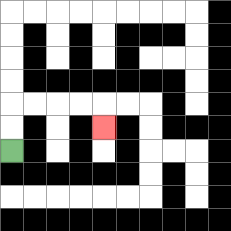{'start': '[0, 6]', 'end': '[4, 5]', 'path_directions': 'U,U,R,R,R,R,D', 'path_coordinates': '[[0, 6], [0, 5], [0, 4], [1, 4], [2, 4], [3, 4], [4, 4], [4, 5]]'}